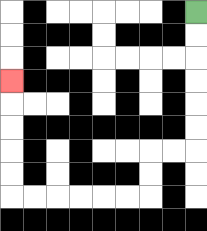{'start': '[8, 0]', 'end': '[0, 3]', 'path_directions': 'D,D,D,D,D,D,L,L,D,D,L,L,L,L,L,L,U,U,U,U,U', 'path_coordinates': '[[8, 0], [8, 1], [8, 2], [8, 3], [8, 4], [8, 5], [8, 6], [7, 6], [6, 6], [6, 7], [6, 8], [5, 8], [4, 8], [3, 8], [2, 8], [1, 8], [0, 8], [0, 7], [0, 6], [0, 5], [0, 4], [0, 3]]'}